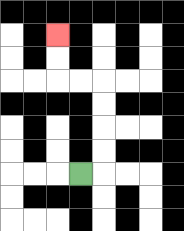{'start': '[3, 7]', 'end': '[2, 1]', 'path_directions': 'R,U,U,U,U,L,L,U,U', 'path_coordinates': '[[3, 7], [4, 7], [4, 6], [4, 5], [4, 4], [4, 3], [3, 3], [2, 3], [2, 2], [2, 1]]'}